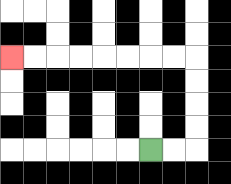{'start': '[6, 6]', 'end': '[0, 2]', 'path_directions': 'R,R,U,U,U,U,L,L,L,L,L,L,L,L', 'path_coordinates': '[[6, 6], [7, 6], [8, 6], [8, 5], [8, 4], [8, 3], [8, 2], [7, 2], [6, 2], [5, 2], [4, 2], [3, 2], [2, 2], [1, 2], [0, 2]]'}